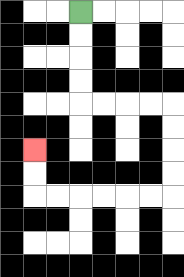{'start': '[3, 0]', 'end': '[1, 6]', 'path_directions': 'D,D,D,D,R,R,R,R,D,D,D,D,L,L,L,L,L,L,U,U', 'path_coordinates': '[[3, 0], [3, 1], [3, 2], [3, 3], [3, 4], [4, 4], [5, 4], [6, 4], [7, 4], [7, 5], [7, 6], [7, 7], [7, 8], [6, 8], [5, 8], [4, 8], [3, 8], [2, 8], [1, 8], [1, 7], [1, 6]]'}